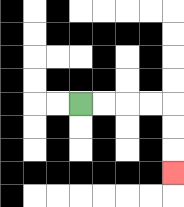{'start': '[3, 4]', 'end': '[7, 7]', 'path_directions': 'R,R,R,R,D,D,D', 'path_coordinates': '[[3, 4], [4, 4], [5, 4], [6, 4], [7, 4], [7, 5], [7, 6], [7, 7]]'}